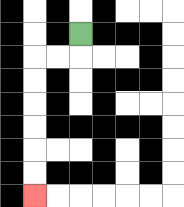{'start': '[3, 1]', 'end': '[1, 8]', 'path_directions': 'D,L,L,D,D,D,D,D,D', 'path_coordinates': '[[3, 1], [3, 2], [2, 2], [1, 2], [1, 3], [1, 4], [1, 5], [1, 6], [1, 7], [1, 8]]'}